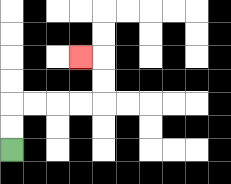{'start': '[0, 6]', 'end': '[3, 2]', 'path_directions': 'U,U,R,R,R,R,U,U,L', 'path_coordinates': '[[0, 6], [0, 5], [0, 4], [1, 4], [2, 4], [3, 4], [4, 4], [4, 3], [4, 2], [3, 2]]'}